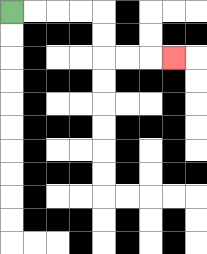{'start': '[0, 0]', 'end': '[7, 2]', 'path_directions': 'R,R,R,R,D,D,R,R,R', 'path_coordinates': '[[0, 0], [1, 0], [2, 0], [3, 0], [4, 0], [4, 1], [4, 2], [5, 2], [6, 2], [7, 2]]'}